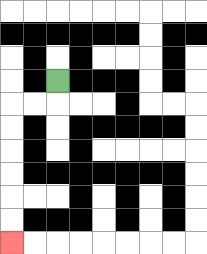{'start': '[2, 3]', 'end': '[0, 10]', 'path_directions': 'D,L,L,D,D,D,D,D,D', 'path_coordinates': '[[2, 3], [2, 4], [1, 4], [0, 4], [0, 5], [0, 6], [0, 7], [0, 8], [0, 9], [0, 10]]'}